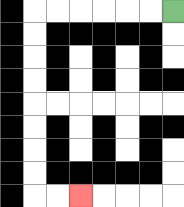{'start': '[7, 0]', 'end': '[3, 8]', 'path_directions': 'L,L,L,L,L,L,D,D,D,D,D,D,D,D,R,R', 'path_coordinates': '[[7, 0], [6, 0], [5, 0], [4, 0], [3, 0], [2, 0], [1, 0], [1, 1], [1, 2], [1, 3], [1, 4], [1, 5], [1, 6], [1, 7], [1, 8], [2, 8], [3, 8]]'}